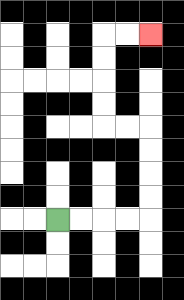{'start': '[2, 9]', 'end': '[6, 1]', 'path_directions': 'R,R,R,R,U,U,U,U,L,L,U,U,U,U,R,R', 'path_coordinates': '[[2, 9], [3, 9], [4, 9], [5, 9], [6, 9], [6, 8], [6, 7], [6, 6], [6, 5], [5, 5], [4, 5], [4, 4], [4, 3], [4, 2], [4, 1], [5, 1], [6, 1]]'}